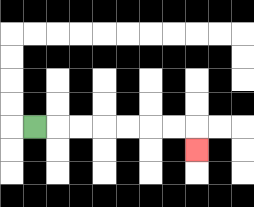{'start': '[1, 5]', 'end': '[8, 6]', 'path_directions': 'R,R,R,R,R,R,R,D', 'path_coordinates': '[[1, 5], [2, 5], [3, 5], [4, 5], [5, 5], [6, 5], [7, 5], [8, 5], [8, 6]]'}